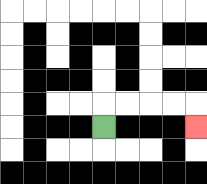{'start': '[4, 5]', 'end': '[8, 5]', 'path_directions': 'U,R,R,R,R,D', 'path_coordinates': '[[4, 5], [4, 4], [5, 4], [6, 4], [7, 4], [8, 4], [8, 5]]'}